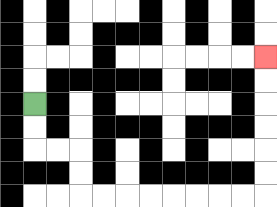{'start': '[1, 4]', 'end': '[11, 2]', 'path_directions': 'D,D,R,R,D,D,R,R,R,R,R,R,R,R,U,U,U,U,U,U', 'path_coordinates': '[[1, 4], [1, 5], [1, 6], [2, 6], [3, 6], [3, 7], [3, 8], [4, 8], [5, 8], [6, 8], [7, 8], [8, 8], [9, 8], [10, 8], [11, 8], [11, 7], [11, 6], [11, 5], [11, 4], [11, 3], [11, 2]]'}